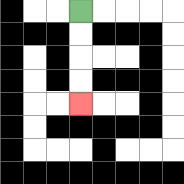{'start': '[3, 0]', 'end': '[3, 4]', 'path_directions': 'D,D,D,D', 'path_coordinates': '[[3, 0], [3, 1], [3, 2], [3, 3], [3, 4]]'}